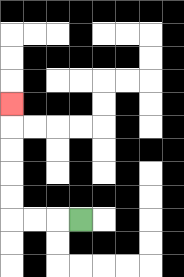{'start': '[3, 9]', 'end': '[0, 4]', 'path_directions': 'L,L,L,U,U,U,U,U', 'path_coordinates': '[[3, 9], [2, 9], [1, 9], [0, 9], [0, 8], [0, 7], [0, 6], [0, 5], [0, 4]]'}